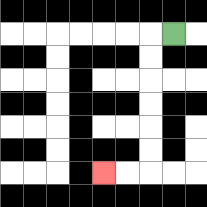{'start': '[7, 1]', 'end': '[4, 7]', 'path_directions': 'L,D,D,D,D,D,D,L,L', 'path_coordinates': '[[7, 1], [6, 1], [6, 2], [6, 3], [6, 4], [6, 5], [6, 6], [6, 7], [5, 7], [4, 7]]'}